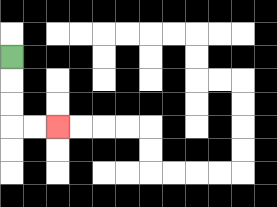{'start': '[0, 2]', 'end': '[2, 5]', 'path_directions': 'D,D,D,R,R', 'path_coordinates': '[[0, 2], [0, 3], [0, 4], [0, 5], [1, 5], [2, 5]]'}